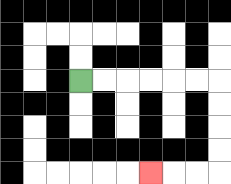{'start': '[3, 3]', 'end': '[6, 7]', 'path_directions': 'R,R,R,R,R,R,D,D,D,D,L,L,L', 'path_coordinates': '[[3, 3], [4, 3], [5, 3], [6, 3], [7, 3], [8, 3], [9, 3], [9, 4], [9, 5], [9, 6], [9, 7], [8, 7], [7, 7], [6, 7]]'}